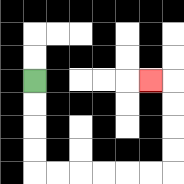{'start': '[1, 3]', 'end': '[6, 3]', 'path_directions': 'D,D,D,D,R,R,R,R,R,R,U,U,U,U,L', 'path_coordinates': '[[1, 3], [1, 4], [1, 5], [1, 6], [1, 7], [2, 7], [3, 7], [4, 7], [5, 7], [6, 7], [7, 7], [7, 6], [7, 5], [7, 4], [7, 3], [6, 3]]'}